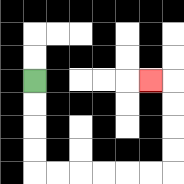{'start': '[1, 3]', 'end': '[6, 3]', 'path_directions': 'D,D,D,D,R,R,R,R,R,R,U,U,U,U,L', 'path_coordinates': '[[1, 3], [1, 4], [1, 5], [1, 6], [1, 7], [2, 7], [3, 7], [4, 7], [5, 7], [6, 7], [7, 7], [7, 6], [7, 5], [7, 4], [7, 3], [6, 3]]'}